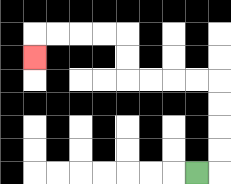{'start': '[8, 7]', 'end': '[1, 2]', 'path_directions': 'R,U,U,U,U,L,L,L,L,U,U,L,L,L,L,D', 'path_coordinates': '[[8, 7], [9, 7], [9, 6], [9, 5], [9, 4], [9, 3], [8, 3], [7, 3], [6, 3], [5, 3], [5, 2], [5, 1], [4, 1], [3, 1], [2, 1], [1, 1], [1, 2]]'}